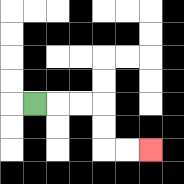{'start': '[1, 4]', 'end': '[6, 6]', 'path_directions': 'R,R,R,D,D,R,R', 'path_coordinates': '[[1, 4], [2, 4], [3, 4], [4, 4], [4, 5], [4, 6], [5, 6], [6, 6]]'}